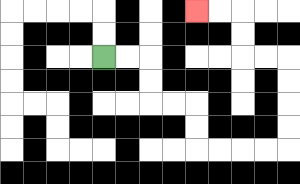{'start': '[4, 2]', 'end': '[8, 0]', 'path_directions': 'R,R,D,D,R,R,D,D,R,R,R,R,U,U,U,U,L,L,U,U,L,L', 'path_coordinates': '[[4, 2], [5, 2], [6, 2], [6, 3], [6, 4], [7, 4], [8, 4], [8, 5], [8, 6], [9, 6], [10, 6], [11, 6], [12, 6], [12, 5], [12, 4], [12, 3], [12, 2], [11, 2], [10, 2], [10, 1], [10, 0], [9, 0], [8, 0]]'}